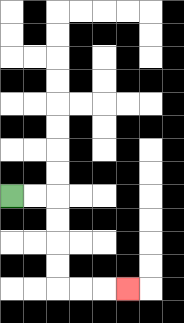{'start': '[0, 8]', 'end': '[5, 12]', 'path_directions': 'R,R,D,D,D,D,R,R,R', 'path_coordinates': '[[0, 8], [1, 8], [2, 8], [2, 9], [2, 10], [2, 11], [2, 12], [3, 12], [4, 12], [5, 12]]'}